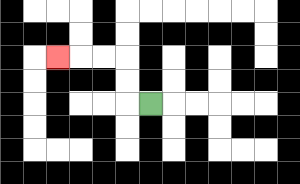{'start': '[6, 4]', 'end': '[2, 2]', 'path_directions': 'L,U,U,L,L,L', 'path_coordinates': '[[6, 4], [5, 4], [5, 3], [5, 2], [4, 2], [3, 2], [2, 2]]'}